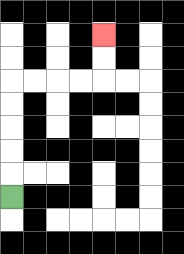{'start': '[0, 8]', 'end': '[4, 1]', 'path_directions': 'U,U,U,U,U,R,R,R,R,U,U', 'path_coordinates': '[[0, 8], [0, 7], [0, 6], [0, 5], [0, 4], [0, 3], [1, 3], [2, 3], [3, 3], [4, 3], [4, 2], [4, 1]]'}